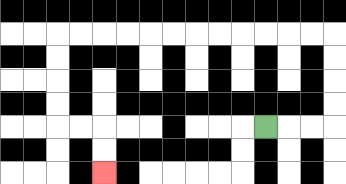{'start': '[11, 5]', 'end': '[4, 7]', 'path_directions': 'R,R,R,U,U,U,U,L,L,L,L,L,L,L,L,L,L,L,L,D,D,D,D,R,R,D,D', 'path_coordinates': '[[11, 5], [12, 5], [13, 5], [14, 5], [14, 4], [14, 3], [14, 2], [14, 1], [13, 1], [12, 1], [11, 1], [10, 1], [9, 1], [8, 1], [7, 1], [6, 1], [5, 1], [4, 1], [3, 1], [2, 1], [2, 2], [2, 3], [2, 4], [2, 5], [3, 5], [4, 5], [4, 6], [4, 7]]'}